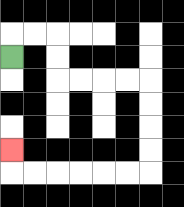{'start': '[0, 2]', 'end': '[0, 6]', 'path_directions': 'U,R,R,D,D,R,R,R,R,D,D,D,D,L,L,L,L,L,L,U', 'path_coordinates': '[[0, 2], [0, 1], [1, 1], [2, 1], [2, 2], [2, 3], [3, 3], [4, 3], [5, 3], [6, 3], [6, 4], [6, 5], [6, 6], [6, 7], [5, 7], [4, 7], [3, 7], [2, 7], [1, 7], [0, 7], [0, 6]]'}